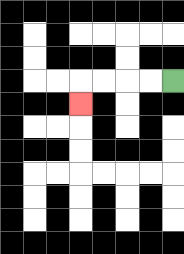{'start': '[7, 3]', 'end': '[3, 4]', 'path_directions': 'L,L,L,L,D', 'path_coordinates': '[[7, 3], [6, 3], [5, 3], [4, 3], [3, 3], [3, 4]]'}